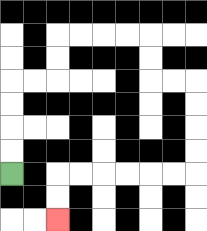{'start': '[0, 7]', 'end': '[2, 9]', 'path_directions': 'U,U,U,U,R,R,U,U,R,R,R,R,D,D,R,R,D,D,D,D,L,L,L,L,L,L,D,D', 'path_coordinates': '[[0, 7], [0, 6], [0, 5], [0, 4], [0, 3], [1, 3], [2, 3], [2, 2], [2, 1], [3, 1], [4, 1], [5, 1], [6, 1], [6, 2], [6, 3], [7, 3], [8, 3], [8, 4], [8, 5], [8, 6], [8, 7], [7, 7], [6, 7], [5, 7], [4, 7], [3, 7], [2, 7], [2, 8], [2, 9]]'}